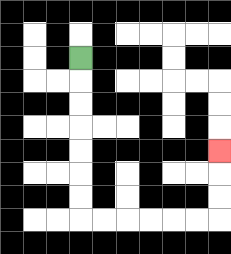{'start': '[3, 2]', 'end': '[9, 6]', 'path_directions': 'D,D,D,D,D,D,D,R,R,R,R,R,R,U,U,U', 'path_coordinates': '[[3, 2], [3, 3], [3, 4], [3, 5], [3, 6], [3, 7], [3, 8], [3, 9], [4, 9], [5, 9], [6, 9], [7, 9], [8, 9], [9, 9], [9, 8], [9, 7], [9, 6]]'}